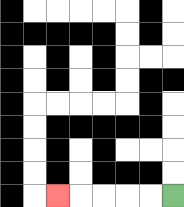{'start': '[7, 8]', 'end': '[2, 8]', 'path_directions': 'L,L,L,L,L', 'path_coordinates': '[[7, 8], [6, 8], [5, 8], [4, 8], [3, 8], [2, 8]]'}